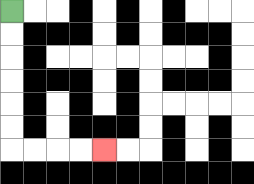{'start': '[0, 0]', 'end': '[4, 6]', 'path_directions': 'D,D,D,D,D,D,R,R,R,R', 'path_coordinates': '[[0, 0], [0, 1], [0, 2], [0, 3], [0, 4], [0, 5], [0, 6], [1, 6], [2, 6], [3, 6], [4, 6]]'}